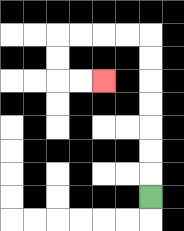{'start': '[6, 8]', 'end': '[4, 3]', 'path_directions': 'U,U,U,U,U,U,U,L,L,L,L,D,D,R,R', 'path_coordinates': '[[6, 8], [6, 7], [6, 6], [6, 5], [6, 4], [6, 3], [6, 2], [6, 1], [5, 1], [4, 1], [3, 1], [2, 1], [2, 2], [2, 3], [3, 3], [4, 3]]'}